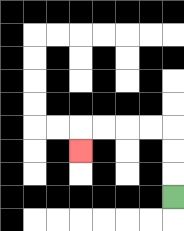{'start': '[7, 8]', 'end': '[3, 6]', 'path_directions': 'U,U,U,L,L,L,L,D', 'path_coordinates': '[[7, 8], [7, 7], [7, 6], [7, 5], [6, 5], [5, 5], [4, 5], [3, 5], [3, 6]]'}